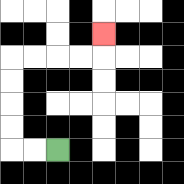{'start': '[2, 6]', 'end': '[4, 1]', 'path_directions': 'L,L,U,U,U,U,R,R,R,R,U', 'path_coordinates': '[[2, 6], [1, 6], [0, 6], [0, 5], [0, 4], [0, 3], [0, 2], [1, 2], [2, 2], [3, 2], [4, 2], [4, 1]]'}